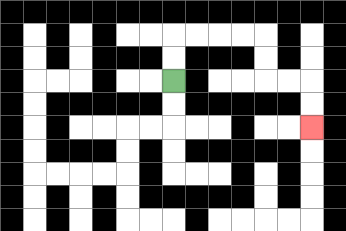{'start': '[7, 3]', 'end': '[13, 5]', 'path_directions': 'U,U,R,R,R,R,D,D,R,R,D,D', 'path_coordinates': '[[7, 3], [7, 2], [7, 1], [8, 1], [9, 1], [10, 1], [11, 1], [11, 2], [11, 3], [12, 3], [13, 3], [13, 4], [13, 5]]'}